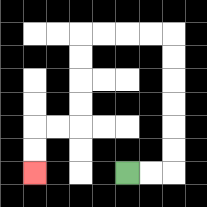{'start': '[5, 7]', 'end': '[1, 7]', 'path_directions': 'R,R,U,U,U,U,U,U,L,L,L,L,D,D,D,D,L,L,D,D', 'path_coordinates': '[[5, 7], [6, 7], [7, 7], [7, 6], [7, 5], [7, 4], [7, 3], [7, 2], [7, 1], [6, 1], [5, 1], [4, 1], [3, 1], [3, 2], [3, 3], [3, 4], [3, 5], [2, 5], [1, 5], [1, 6], [1, 7]]'}